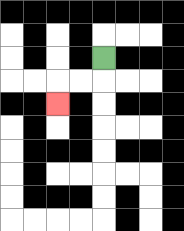{'start': '[4, 2]', 'end': '[2, 4]', 'path_directions': 'D,L,L,D', 'path_coordinates': '[[4, 2], [4, 3], [3, 3], [2, 3], [2, 4]]'}